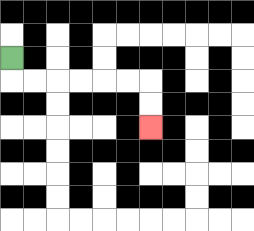{'start': '[0, 2]', 'end': '[6, 5]', 'path_directions': 'D,R,R,R,R,R,R,D,D', 'path_coordinates': '[[0, 2], [0, 3], [1, 3], [2, 3], [3, 3], [4, 3], [5, 3], [6, 3], [6, 4], [6, 5]]'}